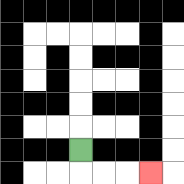{'start': '[3, 6]', 'end': '[6, 7]', 'path_directions': 'D,R,R,R', 'path_coordinates': '[[3, 6], [3, 7], [4, 7], [5, 7], [6, 7]]'}